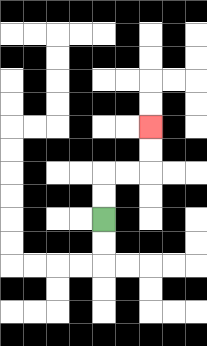{'start': '[4, 9]', 'end': '[6, 5]', 'path_directions': 'U,U,R,R,U,U', 'path_coordinates': '[[4, 9], [4, 8], [4, 7], [5, 7], [6, 7], [6, 6], [6, 5]]'}